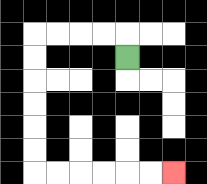{'start': '[5, 2]', 'end': '[7, 7]', 'path_directions': 'U,L,L,L,L,D,D,D,D,D,D,R,R,R,R,R,R', 'path_coordinates': '[[5, 2], [5, 1], [4, 1], [3, 1], [2, 1], [1, 1], [1, 2], [1, 3], [1, 4], [1, 5], [1, 6], [1, 7], [2, 7], [3, 7], [4, 7], [5, 7], [6, 7], [7, 7]]'}